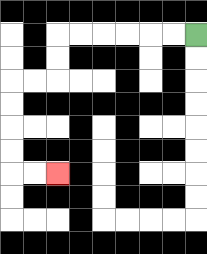{'start': '[8, 1]', 'end': '[2, 7]', 'path_directions': 'L,L,L,L,L,L,D,D,L,L,D,D,D,D,R,R', 'path_coordinates': '[[8, 1], [7, 1], [6, 1], [5, 1], [4, 1], [3, 1], [2, 1], [2, 2], [2, 3], [1, 3], [0, 3], [0, 4], [0, 5], [0, 6], [0, 7], [1, 7], [2, 7]]'}